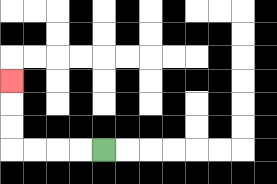{'start': '[4, 6]', 'end': '[0, 3]', 'path_directions': 'L,L,L,L,U,U,U', 'path_coordinates': '[[4, 6], [3, 6], [2, 6], [1, 6], [0, 6], [0, 5], [0, 4], [0, 3]]'}